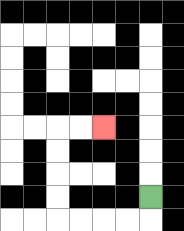{'start': '[6, 8]', 'end': '[4, 5]', 'path_directions': 'D,L,L,L,L,U,U,U,U,R,R', 'path_coordinates': '[[6, 8], [6, 9], [5, 9], [4, 9], [3, 9], [2, 9], [2, 8], [2, 7], [2, 6], [2, 5], [3, 5], [4, 5]]'}